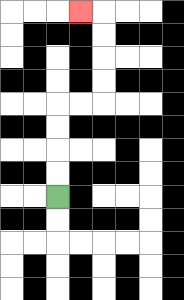{'start': '[2, 8]', 'end': '[3, 0]', 'path_directions': 'U,U,U,U,R,R,U,U,U,U,L', 'path_coordinates': '[[2, 8], [2, 7], [2, 6], [2, 5], [2, 4], [3, 4], [4, 4], [4, 3], [4, 2], [4, 1], [4, 0], [3, 0]]'}